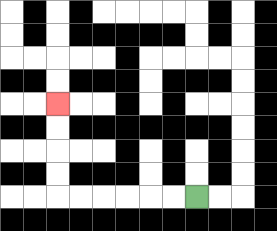{'start': '[8, 8]', 'end': '[2, 4]', 'path_directions': 'L,L,L,L,L,L,U,U,U,U', 'path_coordinates': '[[8, 8], [7, 8], [6, 8], [5, 8], [4, 8], [3, 8], [2, 8], [2, 7], [2, 6], [2, 5], [2, 4]]'}